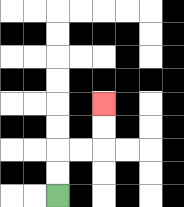{'start': '[2, 8]', 'end': '[4, 4]', 'path_directions': 'U,U,R,R,U,U', 'path_coordinates': '[[2, 8], [2, 7], [2, 6], [3, 6], [4, 6], [4, 5], [4, 4]]'}